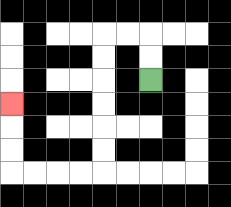{'start': '[6, 3]', 'end': '[0, 4]', 'path_directions': 'U,U,L,L,D,D,D,D,D,D,L,L,L,L,U,U,U', 'path_coordinates': '[[6, 3], [6, 2], [6, 1], [5, 1], [4, 1], [4, 2], [4, 3], [4, 4], [4, 5], [4, 6], [4, 7], [3, 7], [2, 7], [1, 7], [0, 7], [0, 6], [0, 5], [0, 4]]'}